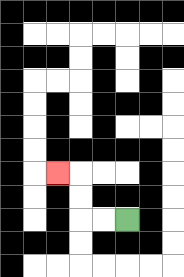{'start': '[5, 9]', 'end': '[2, 7]', 'path_directions': 'L,L,U,U,L', 'path_coordinates': '[[5, 9], [4, 9], [3, 9], [3, 8], [3, 7], [2, 7]]'}